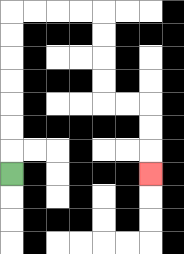{'start': '[0, 7]', 'end': '[6, 7]', 'path_directions': 'U,U,U,U,U,U,U,R,R,R,R,D,D,D,D,R,R,D,D,D', 'path_coordinates': '[[0, 7], [0, 6], [0, 5], [0, 4], [0, 3], [0, 2], [0, 1], [0, 0], [1, 0], [2, 0], [3, 0], [4, 0], [4, 1], [4, 2], [4, 3], [4, 4], [5, 4], [6, 4], [6, 5], [6, 6], [6, 7]]'}